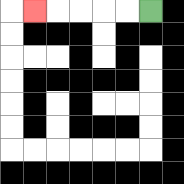{'start': '[6, 0]', 'end': '[1, 0]', 'path_directions': 'L,L,L,L,L', 'path_coordinates': '[[6, 0], [5, 0], [4, 0], [3, 0], [2, 0], [1, 0]]'}